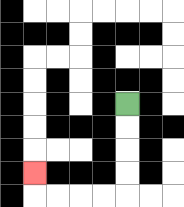{'start': '[5, 4]', 'end': '[1, 7]', 'path_directions': 'D,D,D,D,L,L,L,L,U', 'path_coordinates': '[[5, 4], [5, 5], [5, 6], [5, 7], [5, 8], [4, 8], [3, 8], [2, 8], [1, 8], [1, 7]]'}